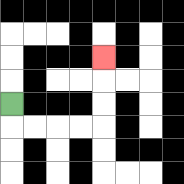{'start': '[0, 4]', 'end': '[4, 2]', 'path_directions': 'D,R,R,R,R,U,U,U', 'path_coordinates': '[[0, 4], [0, 5], [1, 5], [2, 5], [3, 5], [4, 5], [4, 4], [4, 3], [4, 2]]'}